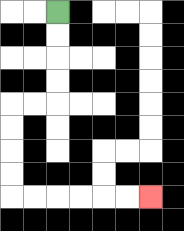{'start': '[2, 0]', 'end': '[6, 8]', 'path_directions': 'D,D,D,D,L,L,D,D,D,D,R,R,R,R,R,R', 'path_coordinates': '[[2, 0], [2, 1], [2, 2], [2, 3], [2, 4], [1, 4], [0, 4], [0, 5], [0, 6], [0, 7], [0, 8], [1, 8], [2, 8], [3, 8], [4, 8], [5, 8], [6, 8]]'}